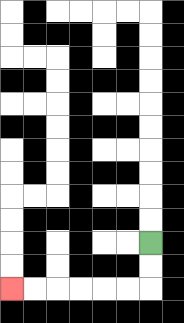{'start': '[6, 10]', 'end': '[0, 12]', 'path_directions': 'D,D,L,L,L,L,L,L', 'path_coordinates': '[[6, 10], [6, 11], [6, 12], [5, 12], [4, 12], [3, 12], [2, 12], [1, 12], [0, 12]]'}